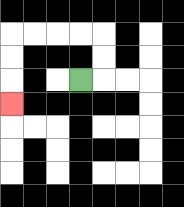{'start': '[3, 3]', 'end': '[0, 4]', 'path_directions': 'R,U,U,L,L,L,L,D,D,D', 'path_coordinates': '[[3, 3], [4, 3], [4, 2], [4, 1], [3, 1], [2, 1], [1, 1], [0, 1], [0, 2], [0, 3], [0, 4]]'}